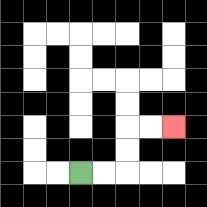{'start': '[3, 7]', 'end': '[7, 5]', 'path_directions': 'R,R,U,U,R,R', 'path_coordinates': '[[3, 7], [4, 7], [5, 7], [5, 6], [5, 5], [6, 5], [7, 5]]'}